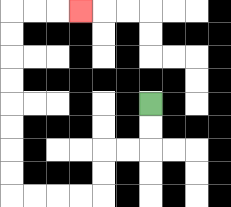{'start': '[6, 4]', 'end': '[3, 0]', 'path_directions': 'D,D,L,L,D,D,L,L,L,L,U,U,U,U,U,U,U,U,R,R,R', 'path_coordinates': '[[6, 4], [6, 5], [6, 6], [5, 6], [4, 6], [4, 7], [4, 8], [3, 8], [2, 8], [1, 8], [0, 8], [0, 7], [0, 6], [0, 5], [0, 4], [0, 3], [0, 2], [0, 1], [0, 0], [1, 0], [2, 0], [3, 0]]'}